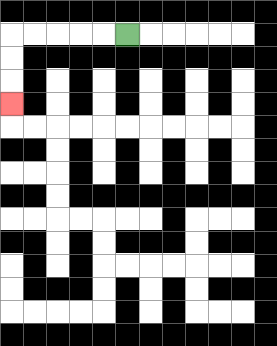{'start': '[5, 1]', 'end': '[0, 4]', 'path_directions': 'L,L,L,L,L,D,D,D', 'path_coordinates': '[[5, 1], [4, 1], [3, 1], [2, 1], [1, 1], [0, 1], [0, 2], [0, 3], [0, 4]]'}